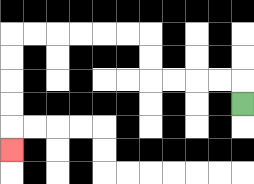{'start': '[10, 4]', 'end': '[0, 6]', 'path_directions': 'U,L,L,L,L,U,U,L,L,L,L,L,L,D,D,D,D,D', 'path_coordinates': '[[10, 4], [10, 3], [9, 3], [8, 3], [7, 3], [6, 3], [6, 2], [6, 1], [5, 1], [4, 1], [3, 1], [2, 1], [1, 1], [0, 1], [0, 2], [0, 3], [0, 4], [0, 5], [0, 6]]'}